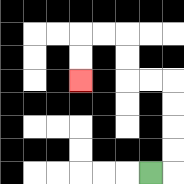{'start': '[6, 7]', 'end': '[3, 3]', 'path_directions': 'R,U,U,U,U,L,L,U,U,L,L,D,D', 'path_coordinates': '[[6, 7], [7, 7], [7, 6], [7, 5], [7, 4], [7, 3], [6, 3], [5, 3], [5, 2], [5, 1], [4, 1], [3, 1], [3, 2], [3, 3]]'}